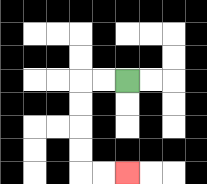{'start': '[5, 3]', 'end': '[5, 7]', 'path_directions': 'L,L,D,D,D,D,R,R', 'path_coordinates': '[[5, 3], [4, 3], [3, 3], [3, 4], [3, 5], [3, 6], [3, 7], [4, 7], [5, 7]]'}